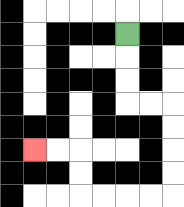{'start': '[5, 1]', 'end': '[1, 6]', 'path_directions': 'D,D,D,R,R,D,D,D,D,L,L,L,L,U,U,L,L', 'path_coordinates': '[[5, 1], [5, 2], [5, 3], [5, 4], [6, 4], [7, 4], [7, 5], [7, 6], [7, 7], [7, 8], [6, 8], [5, 8], [4, 8], [3, 8], [3, 7], [3, 6], [2, 6], [1, 6]]'}